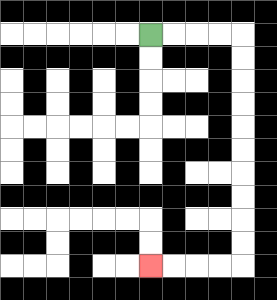{'start': '[6, 1]', 'end': '[6, 11]', 'path_directions': 'R,R,R,R,D,D,D,D,D,D,D,D,D,D,L,L,L,L', 'path_coordinates': '[[6, 1], [7, 1], [8, 1], [9, 1], [10, 1], [10, 2], [10, 3], [10, 4], [10, 5], [10, 6], [10, 7], [10, 8], [10, 9], [10, 10], [10, 11], [9, 11], [8, 11], [7, 11], [6, 11]]'}